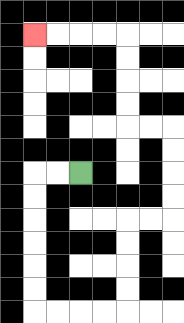{'start': '[3, 7]', 'end': '[1, 1]', 'path_directions': 'L,L,D,D,D,D,D,D,R,R,R,R,U,U,U,U,R,R,U,U,U,U,L,L,U,U,U,U,L,L,L,L', 'path_coordinates': '[[3, 7], [2, 7], [1, 7], [1, 8], [1, 9], [1, 10], [1, 11], [1, 12], [1, 13], [2, 13], [3, 13], [4, 13], [5, 13], [5, 12], [5, 11], [5, 10], [5, 9], [6, 9], [7, 9], [7, 8], [7, 7], [7, 6], [7, 5], [6, 5], [5, 5], [5, 4], [5, 3], [5, 2], [5, 1], [4, 1], [3, 1], [2, 1], [1, 1]]'}